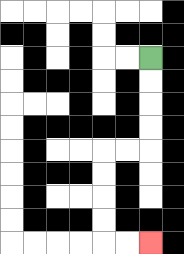{'start': '[6, 2]', 'end': '[6, 10]', 'path_directions': 'D,D,D,D,L,L,D,D,D,D,R,R', 'path_coordinates': '[[6, 2], [6, 3], [6, 4], [6, 5], [6, 6], [5, 6], [4, 6], [4, 7], [4, 8], [4, 9], [4, 10], [5, 10], [6, 10]]'}